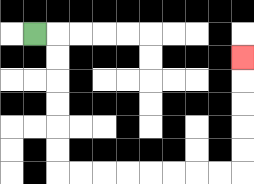{'start': '[1, 1]', 'end': '[10, 2]', 'path_directions': 'R,D,D,D,D,D,D,R,R,R,R,R,R,R,R,U,U,U,U,U', 'path_coordinates': '[[1, 1], [2, 1], [2, 2], [2, 3], [2, 4], [2, 5], [2, 6], [2, 7], [3, 7], [4, 7], [5, 7], [6, 7], [7, 7], [8, 7], [9, 7], [10, 7], [10, 6], [10, 5], [10, 4], [10, 3], [10, 2]]'}